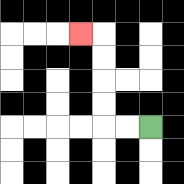{'start': '[6, 5]', 'end': '[3, 1]', 'path_directions': 'L,L,U,U,U,U,L', 'path_coordinates': '[[6, 5], [5, 5], [4, 5], [4, 4], [4, 3], [4, 2], [4, 1], [3, 1]]'}